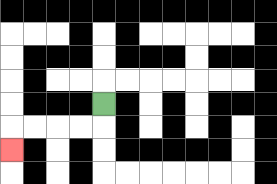{'start': '[4, 4]', 'end': '[0, 6]', 'path_directions': 'D,L,L,L,L,D', 'path_coordinates': '[[4, 4], [4, 5], [3, 5], [2, 5], [1, 5], [0, 5], [0, 6]]'}